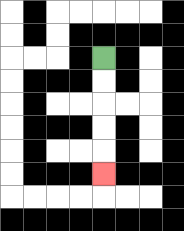{'start': '[4, 2]', 'end': '[4, 7]', 'path_directions': 'D,D,D,D,D', 'path_coordinates': '[[4, 2], [4, 3], [4, 4], [4, 5], [4, 6], [4, 7]]'}